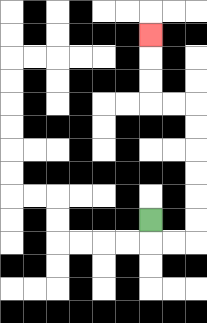{'start': '[6, 9]', 'end': '[6, 1]', 'path_directions': 'D,R,R,U,U,U,U,U,U,L,L,U,U,U', 'path_coordinates': '[[6, 9], [6, 10], [7, 10], [8, 10], [8, 9], [8, 8], [8, 7], [8, 6], [8, 5], [8, 4], [7, 4], [6, 4], [6, 3], [6, 2], [6, 1]]'}